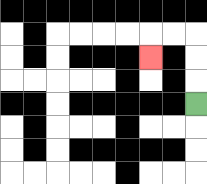{'start': '[8, 4]', 'end': '[6, 2]', 'path_directions': 'U,U,U,L,L,D', 'path_coordinates': '[[8, 4], [8, 3], [8, 2], [8, 1], [7, 1], [6, 1], [6, 2]]'}